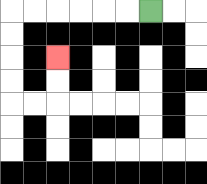{'start': '[6, 0]', 'end': '[2, 2]', 'path_directions': 'L,L,L,L,L,L,D,D,D,D,R,R,U,U', 'path_coordinates': '[[6, 0], [5, 0], [4, 0], [3, 0], [2, 0], [1, 0], [0, 0], [0, 1], [0, 2], [0, 3], [0, 4], [1, 4], [2, 4], [2, 3], [2, 2]]'}